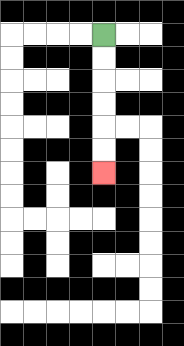{'start': '[4, 1]', 'end': '[4, 7]', 'path_directions': 'D,D,D,D,D,D', 'path_coordinates': '[[4, 1], [4, 2], [4, 3], [4, 4], [4, 5], [4, 6], [4, 7]]'}